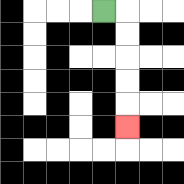{'start': '[4, 0]', 'end': '[5, 5]', 'path_directions': 'R,D,D,D,D,D', 'path_coordinates': '[[4, 0], [5, 0], [5, 1], [5, 2], [5, 3], [5, 4], [5, 5]]'}